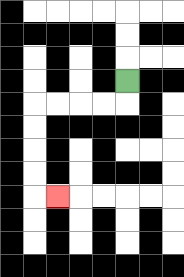{'start': '[5, 3]', 'end': '[2, 8]', 'path_directions': 'D,L,L,L,L,D,D,D,D,R', 'path_coordinates': '[[5, 3], [5, 4], [4, 4], [3, 4], [2, 4], [1, 4], [1, 5], [1, 6], [1, 7], [1, 8], [2, 8]]'}